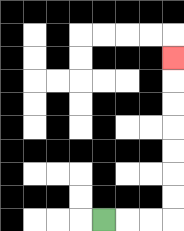{'start': '[4, 9]', 'end': '[7, 2]', 'path_directions': 'R,R,R,U,U,U,U,U,U,U', 'path_coordinates': '[[4, 9], [5, 9], [6, 9], [7, 9], [7, 8], [7, 7], [7, 6], [7, 5], [7, 4], [7, 3], [7, 2]]'}